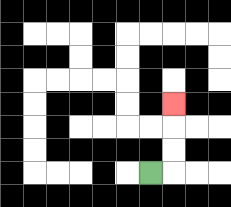{'start': '[6, 7]', 'end': '[7, 4]', 'path_directions': 'R,U,U,U', 'path_coordinates': '[[6, 7], [7, 7], [7, 6], [7, 5], [7, 4]]'}